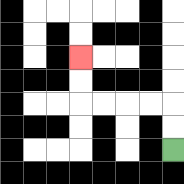{'start': '[7, 6]', 'end': '[3, 2]', 'path_directions': 'U,U,L,L,L,L,U,U', 'path_coordinates': '[[7, 6], [7, 5], [7, 4], [6, 4], [5, 4], [4, 4], [3, 4], [3, 3], [3, 2]]'}